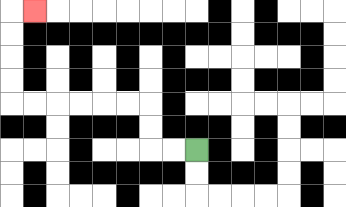{'start': '[8, 6]', 'end': '[1, 0]', 'path_directions': 'L,L,U,U,L,L,L,L,L,L,U,U,U,U,R', 'path_coordinates': '[[8, 6], [7, 6], [6, 6], [6, 5], [6, 4], [5, 4], [4, 4], [3, 4], [2, 4], [1, 4], [0, 4], [0, 3], [0, 2], [0, 1], [0, 0], [1, 0]]'}